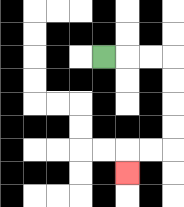{'start': '[4, 2]', 'end': '[5, 7]', 'path_directions': 'R,R,R,D,D,D,D,L,L,D', 'path_coordinates': '[[4, 2], [5, 2], [6, 2], [7, 2], [7, 3], [7, 4], [7, 5], [7, 6], [6, 6], [5, 6], [5, 7]]'}